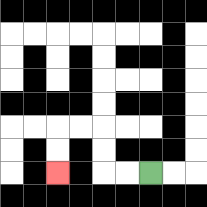{'start': '[6, 7]', 'end': '[2, 7]', 'path_directions': 'L,L,U,U,L,L,D,D', 'path_coordinates': '[[6, 7], [5, 7], [4, 7], [4, 6], [4, 5], [3, 5], [2, 5], [2, 6], [2, 7]]'}